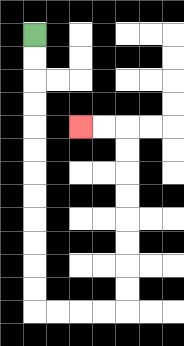{'start': '[1, 1]', 'end': '[3, 5]', 'path_directions': 'D,D,D,D,D,D,D,D,D,D,D,D,R,R,R,R,U,U,U,U,U,U,U,U,L,L', 'path_coordinates': '[[1, 1], [1, 2], [1, 3], [1, 4], [1, 5], [1, 6], [1, 7], [1, 8], [1, 9], [1, 10], [1, 11], [1, 12], [1, 13], [2, 13], [3, 13], [4, 13], [5, 13], [5, 12], [5, 11], [5, 10], [5, 9], [5, 8], [5, 7], [5, 6], [5, 5], [4, 5], [3, 5]]'}